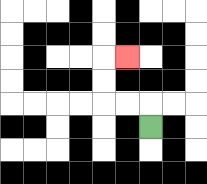{'start': '[6, 5]', 'end': '[5, 2]', 'path_directions': 'U,L,L,U,U,R', 'path_coordinates': '[[6, 5], [6, 4], [5, 4], [4, 4], [4, 3], [4, 2], [5, 2]]'}